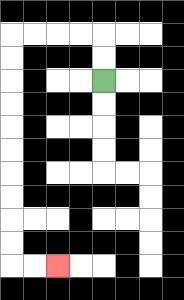{'start': '[4, 3]', 'end': '[2, 11]', 'path_directions': 'U,U,L,L,L,L,D,D,D,D,D,D,D,D,D,D,R,R', 'path_coordinates': '[[4, 3], [4, 2], [4, 1], [3, 1], [2, 1], [1, 1], [0, 1], [0, 2], [0, 3], [0, 4], [0, 5], [0, 6], [0, 7], [0, 8], [0, 9], [0, 10], [0, 11], [1, 11], [2, 11]]'}